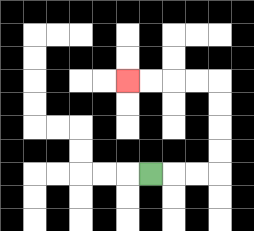{'start': '[6, 7]', 'end': '[5, 3]', 'path_directions': 'R,R,R,U,U,U,U,L,L,L,L', 'path_coordinates': '[[6, 7], [7, 7], [8, 7], [9, 7], [9, 6], [9, 5], [9, 4], [9, 3], [8, 3], [7, 3], [6, 3], [5, 3]]'}